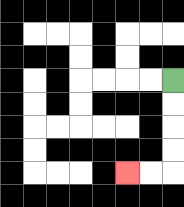{'start': '[7, 3]', 'end': '[5, 7]', 'path_directions': 'D,D,D,D,L,L', 'path_coordinates': '[[7, 3], [7, 4], [7, 5], [7, 6], [7, 7], [6, 7], [5, 7]]'}